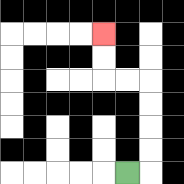{'start': '[5, 7]', 'end': '[4, 1]', 'path_directions': 'R,U,U,U,U,L,L,U,U', 'path_coordinates': '[[5, 7], [6, 7], [6, 6], [6, 5], [6, 4], [6, 3], [5, 3], [4, 3], [4, 2], [4, 1]]'}